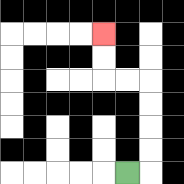{'start': '[5, 7]', 'end': '[4, 1]', 'path_directions': 'R,U,U,U,U,L,L,U,U', 'path_coordinates': '[[5, 7], [6, 7], [6, 6], [6, 5], [6, 4], [6, 3], [5, 3], [4, 3], [4, 2], [4, 1]]'}